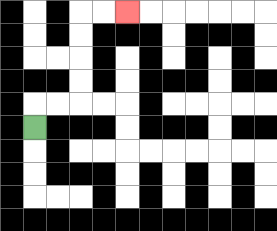{'start': '[1, 5]', 'end': '[5, 0]', 'path_directions': 'U,R,R,U,U,U,U,R,R', 'path_coordinates': '[[1, 5], [1, 4], [2, 4], [3, 4], [3, 3], [3, 2], [3, 1], [3, 0], [4, 0], [5, 0]]'}